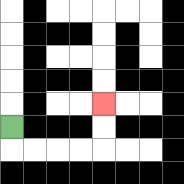{'start': '[0, 5]', 'end': '[4, 4]', 'path_directions': 'D,R,R,R,R,U,U', 'path_coordinates': '[[0, 5], [0, 6], [1, 6], [2, 6], [3, 6], [4, 6], [4, 5], [4, 4]]'}